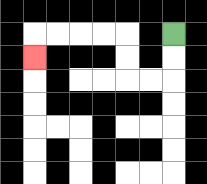{'start': '[7, 1]', 'end': '[1, 2]', 'path_directions': 'D,D,L,L,U,U,L,L,L,L,D', 'path_coordinates': '[[7, 1], [7, 2], [7, 3], [6, 3], [5, 3], [5, 2], [5, 1], [4, 1], [3, 1], [2, 1], [1, 1], [1, 2]]'}